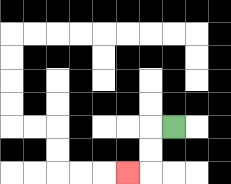{'start': '[7, 5]', 'end': '[5, 7]', 'path_directions': 'L,D,D,L', 'path_coordinates': '[[7, 5], [6, 5], [6, 6], [6, 7], [5, 7]]'}